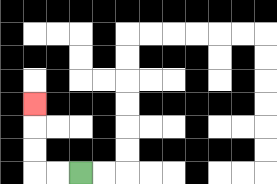{'start': '[3, 7]', 'end': '[1, 4]', 'path_directions': 'L,L,U,U,U', 'path_coordinates': '[[3, 7], [2, 7], [1, 7], [1, 6], [1, 5], [1, 4]]'}